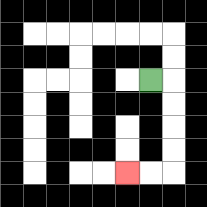{'start': '[6, 3]', 'end': '[5, 7]', 'path_directions': 'R,D,D,D,D,L,L', 'path_coordinates': '[[6, 3], [7, 3], [7, 4], [7, 5], [7, 6], [7, 7], [6, 7], [5, 7]]'}